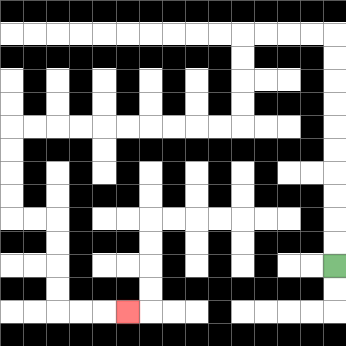{'start': '[14, 11]', 'end': '[5, 13]', 'path_directions': 'U,U,U,U,U,U,U,U,U,U,L,L,L,L,D,D,D,D,L,L,L,L,L,L,L,L,L,L,D,D,D,D,R,R,D,D,D,D,R,R,R', 'path_coordinates': '[[14, 11], [14, 10], [14, 9], [14, 8], [14, 7], [14, 6], [14, 5], [14, 4], [14, 3], [14, 2], [14, 1], [13, 1], [12, 1], [11, 1], [10, 1], [10, 2], [10, 3], [10, 4], [10, 5], [9, 5], [8, 5], [7, 5], [6, 5], [5, 5], [4, 5], [3, 5], [2, 5], [1, 5], [0, 5], [0, 6], [0, 7], [0, 8], [0, 9], [1, 9], [2, 9], [2, 10], [2, 11], [2, 12], [2, 13], [3, 13], [4, 13], [5, 13]]'}